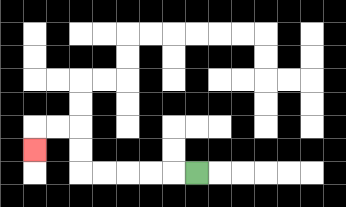{'start': '[8, 7]', 'end': '[1, 6]', 'path_directions': 'L,L,L,L,L,U,U,L,L,D', 'path_coordinates': '[[8, 7], [7, 7], [6, 7], [5, 7], [4, 7], [3, 7], [3, 6], [3, 5], [2, 5], [1, 5], [1, 6]]'}